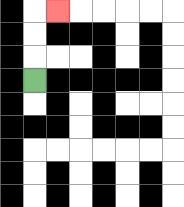{'start': '[1, 3]', 'end': '[2, 0]', 'path_directions': 'U,U,U,R', 'path_coordinates': '[[1, 3], [1, 2], [1, 1], [1, 0], [2, 0]]'}